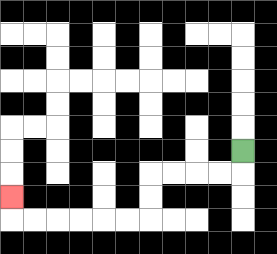{'start': '[10, 6]', 'end': '[0, 8]', 'path_directions': 'D,L,L,L,L,D,D,L,L,L,L,L,L,U', 'path_coordinates': '[[10, 6], [10, 7], [9, 7], [8, 7], [7, 7], [6, 7], [6, 8], [6, 9], [5, 9], [4, 9], [3, 9], [2, 9], [1, 9], [0, 9], [0, 8]]'}